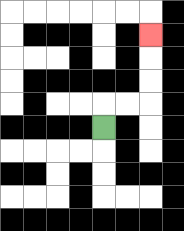{'start': '[4, 5]', 'end': '[6, 1]', 'path_directions': 'U,R,R,U,U,U', 'path_coordinates': '[[4, 5], [4, 4], [5, 4], [6, 4], [6, 3], [6, 2], [6, 1]]'}